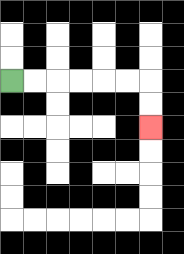{'start': '[0, 3]', 'end': '[6, 5]', 'path_directions': 'R,R,R,R,R,R,D,D', 'path_coordinates': '[[0, 3], [1, 3], [2, 3], [3, 3], [4, 3], [5, 3], [6, 3], [6, 4], [6, 5]]'}